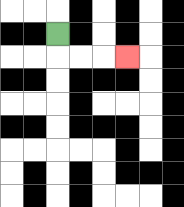{'start': '[2, 1]', 'end': '[5, 2]', 'path_directions': 'D,R,R,R', 'path_coordinates': '[[2, 1], [2, 2], [3, 2], [4, 2], [5, 2]]'}